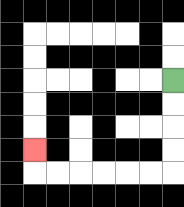{'start': '[7, 3]', 'end': '[1, 6]', 'path_directions': 'D,D,D,D,L,L,L,L,L,L,U', 'path_coordinates': '[[7, 3], [7, 4], [7, 5], [7, 6], [7, 7], [6, 7], [5, 7], [4, 7], [3, 7], [2, 7], [1, 7], [1, 6]]'}